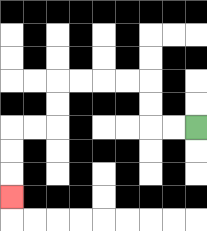{'start': '[8, 5]', 'end': '[0, 8]', 'path_directions': 'L,L,U,U,L,L,L,L,D,D,L,L,D,D,D', 'path_coordinates': '[[8, 5], [7, 5], [6, 5], [6, 4], [6, 3], [5, 3], [4, 3], [3, 3], [2, 3], [2, 4], [2, 5], [1, 5], [0, 5], [0, 6], [0, 7], [0, 8]]'}